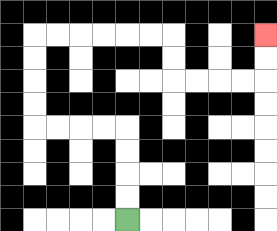{'start': '[5, 9]', 'end': '[11, 1]', 'path_directions': 'U,U,U,U,L,L,L,L,U,U,U,U,R,R,R,R,R,R,D,D,R,R,R,R,U,U', 'path_coordinates': '[[5, 9], [5, 8], [5, 7], [5, 6], [5, 5], [4, 5], [3, 5], [2, 5], [1, 5], [1, 4], [1, 3], [1, 2], [1, 1], [2, 1], [3, 1], [4, 1], [5, 1], [6, 1], [7, 1], [7, 2], [7, 3], [8, 3], [9, 3], [10, 3], [11, 3], [11, 2], [11, 1]]'}